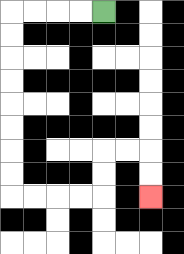{'start': '[4, 0]', 'end': '[6, 8]', 'path_directions': 'L,L,L,L,D,D,D,D,D,D,D,D,R,R,R,R,U,U,R,R,D,D', 'path_coordinates': '[[4, 0], [3, 0], [2, 0], [1, 0], [0, 0], [0, 1], [0, 2], [0, 3], [0, 4], [0, 5], [0, 6], [0, 7], [0, 8], [1, 8], [2, 8], [3, 8], [4, 8], [4, 7], [4, 6], [5, 6], [6, 6], [6, 7], [6, 8]]'}